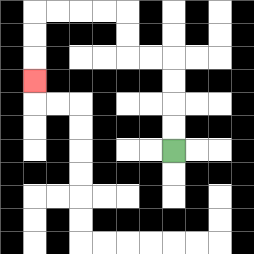{'start': '[7, 6]', 'end': '[1, 3]', 'path_directions': 'U,U,U,U,L,L,U,U,L,L,L,L,D,D,D', 'path_coordinates': '[[7, 6], [7, 5], [7, 4], [7, 3], [7, 2], [6, 2], [5, 2], [5, 1], [5, 0], [4, 0], [3, 0], [2, 0], [1, 0], [1, 1], [1, 2], [1, 3]]'}